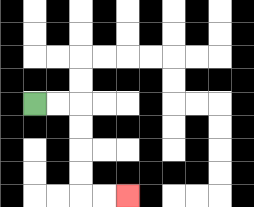{'start': '[1, 4]', 'end': '[5, 8]', 'path_directions': 'R,R,D,D,D,D,R,R', 'path_coordinates': '[[1, 4], [2, 4], [3, 4], [3, 5], [3, 6], [3, 7], [3, 8], [4, 8], [5, 8]]'}